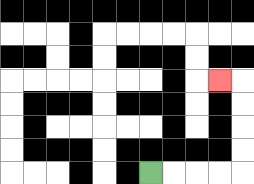{'start': '[6, 7]', 'end': '[9, 3]', 'path_directions': 'R,R,R,R,U,U,U,U,L', 'path_coordinates': '[[6, 7], [7, 7], [8, 7], [9, 7], [10, 7], [10, 6], [10, 5], [10, 4], [10, 3], [9, 3]]'}